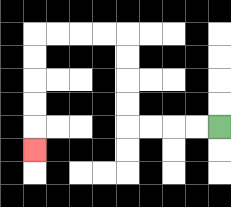{'start': '[9, 5]', 'end': '[1, 6]', 'path_directions': 'L,L,L,L,U,U,U,U,L,L,L,L,D,D,D,D,D', 'path_coordinates': '[[9, 5], [8, 5], [7, 5], [6, 5], [5, 5], [5, 4], [5, 3], [5, 2], [5, 1], [4, 1], [3, 1], [2, 1], [1, 1], [1, 2], [1, 3], [1, 4], [1, 5], [1, 6]]'}